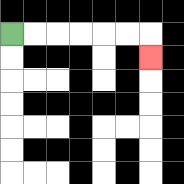{'start': '[0, 1]', 'end': '[6, 2]', 'path_directions': 'R,R,R,R,R,R,D', 'path_coordinates': '[[0, 1], [1, 1], [2, 1], [3, 1], [4, 1], [5, 1], [6, 1], [6, 2]]'}